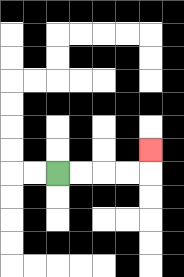{'start': '[2, 7]', 'end': '[6, 6]', 'path_directions': 'R,R,R,R,U', 'path_coordinates': '[[2, 7], [3, 7], [4, 7], [5, 7], [6, 7], [6, 6]]'}